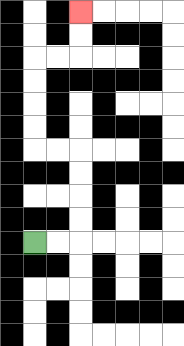{'start': '[1, 10]', 'end': '[3, 0]', 'path_directions': 'R,R,U,U,U,U,L,L,U,U,U,U,R,R,U,U', 'path_coordinates': '[[1, 10], [2, 10], [3, 10], [3, 9], [3, 8], [3, 7], [3, 6], [2, 6], [1, 6], [1, 5], [1, 4], [1, 3], [1, 2], [2, 2], [3, 2], [3, 1], [3, 0]]'}